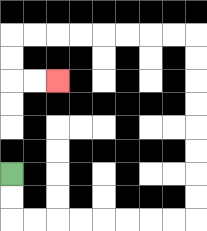{'start': '[0, 7]', 'end': '[2, 3]', 'path_directions': 'D,D,R,R,R,R,R,R,R,R,U,U,U,U,U,U,U,U,L,L,L,L,L,L,L,L,D,D,R,R', 'path_coordinates': '[[0, 7], [0, 8], [0, 9], [1, 9], [2, 9], [3, 9], [4, 9], [5, 9], [6, 9], [7, 9], [8, 9], [8, 8], [8, 7], [8, 6], [8, 5], [8, 4], [8, 3], [8, 2], [8, 1], [7, 1], [6, 1], [5, 1], [4, 1], [3, 1], [2, 1], [1, 1], [0, 1], [0, 2], [0, 3], [1, 3], [2, 3]]'}